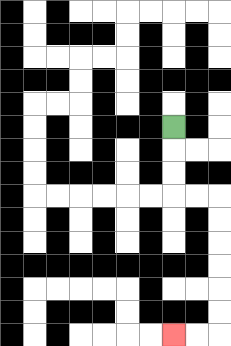{'start': '[7, 5]', 'end': '[7, 14]', 'path_directions': 'D,D,D,R,R,D,D,D,D,D,D,L,L', 'path_coordinates': '[[7, 5], [7, 6], [7, 7], [7, 8], [8, 8], [9, 8], [9, 9], [9, 10], [9, 11], [9, 12], [9, 13], [9, 14], [8, 14], [7, 14]]'}